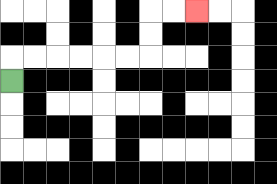{'start': '[0, 3]', 'end': '[8, 0]', 'path_directions': 'U,R,R,R,R,R,R,U,U,R,R', 'path_coordinates': '[[0, 3], [0, 2], [1, 2], [2, 2], [3, 2], [4, 2], [5, 2], [6, 2], [6, 1], [6, 0], [7, 0], [8, 0]]'}